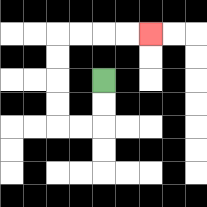{'start': '[4, 3]', 'end': '[6, 1]', 'path_directions': 'D,D,L,L,U,U,U,U,R,R,R,R', 'path_coordinates': '[[4, 3], [4, 4], [4, 5], [3, 5], [2, 5], [2, 4], [2, 3], [2, 2], [2, 1], [3, 1], [4, 1], [5, 1], [6, 1]]'}